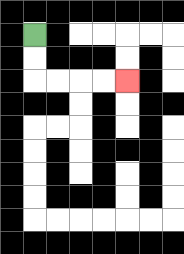{'start': '[1, 1]', 'end': '[5, 3]', 'path_directions': 'D,D,R,R,R,R', 'path_coordinates': '[[1, 1], [1, 2], [1, 3], [2, 3], [3, 3], [4, 3], [5, 3]]'}